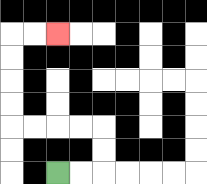{'start': '[2, 7]', 'end': '[2, 1]', 'path_directions': 'R,R,U,U,L,L,L,L,U,U,U,U,R,R', 'path_coordinates': '[[2, 7], [3, 7], [4, 7], [4, 6], [4, 5], [3, 5], [2, 5], [1, 5], [0, 5], [0, 4], [0, 3], [0, 2], [0, 1], [1, 1], [2, 1]]'}